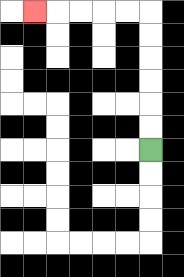{'start': '[6, 6]', 'end': '[1, 0]', 'path_directions': 'U,U,U,U,U,U,L,L,L,L,L', 'path_coordinates': '[[6, 6], [6, 5], [6, 4], [6, 3], [6, 2], [6, 1], [6, 0], [5, 0], [4, 0], [3, 0], [2, 0], [1, 0]]'}